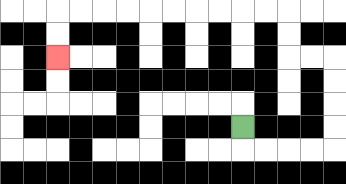{'start': '[10, 5]', 'end': '[2, 2]', 'path_directions': 'D,R,R,R,R,U,U,U,U,L,L,U,U,L,L,L,L,L,L,L,L,L,L,D,D', 'path_coordinates': '[[10, 5], [10, 6], [11, 6], [12, 6], [13, 6], [14, 6], [14, 5], [14, 4], [14, 3], [14, 2], [13, 2], [12, 2], [12, 1], [12, 0], [11, 0], [10, 0], [9, 0], [8, 0], [7, 0], [6, 0], [5, 0], [4, 0], [3, 0], [2, 0], [2, 1], [2, 2]]'}